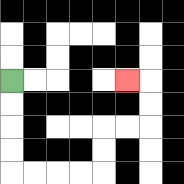{'start': '[0, 3]', 'end': '[5, 3]', 'path_directions': 'D,D,D,D,R,R,R,R,U,U,R,R,U,U,L', 'path_coordinates': '[[0, 3], [0, 4], [0, 5], [0, 6], [0, 7], [1, 7], [2, 7], [3, 7], [4, 7], [4, 6], [4, 5], [5, 5], [6, 5], [6, 4], [6, 3], [5, 3]]'}